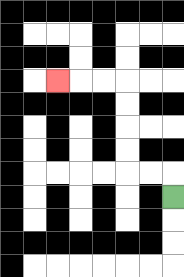{'start': '[7, 8]', 'end': '[2, 3]', 'path_directions': 'U,L,L,U,U,U,U,L,L,L', 'path_coordinates': '[[7, 8], [7, 7], [6, 7], [5, 7], [5, 6], [5, 5], [5, 4], [5, 3], [4, 3], [3, 3], [2, 3]]'}